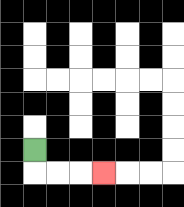{'start': '[1, 6]', 'end': '[4, 7]', 'path_directions': 'D,R,R,R', 'path_coordinates': '[[1, 6], [1, 7], [2, 7], [3, 7], [4, 7]]'}